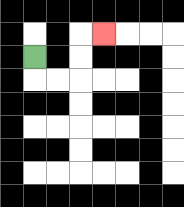{'start': '[1, 2]', 'end': '[4, 1]', 'path_directions': 'D,R,R,U,U,R', 'path_coordinates': '[[1, 2], [1, 3], [2, 3], [3, 3], [3, 2], [3, 1], [4, 1]]'}